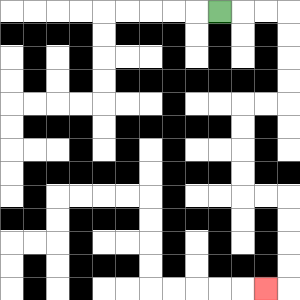{'start': '[9, 0]', 'end': '[11, 12]', 'path_directions': 'R,R,R,D,D,D,D,L,L,D,D,D,D,R,R,D,D,D,D,L', 'path_coordinates': '[[9, 0], [10, 0], [11, 0], [12, 0], [12, 1], [12, 2], [12, 3], [12, 4], [11, 4], [10, 4], [10, 5], [10, 6], [10, 7], [10, 8], [11, 8], [12, 8], [12, 9], [12, 10], [12, 11], [12, 12], [11, 12]]'}